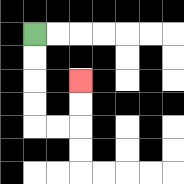{'start': '[1, 1]', 'end': '[3, 3]', 'path_directions': 'D,D,D,D,R,R,U,U', 'path_coordinates': '[[1, 1], [1, 2], [1, 3], [1, 4], [1, 5], [2, 5], [3, 5], [3, 4], [3, 3]]'}